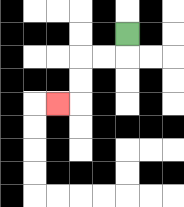{'start': '[5, 1]', 'end': '[2, 4]', 'path_directions': 'D,L,L,D,D,L', 'path_coordinates': '[[5, 1], [5, 2], [4, 2], [3, 2], [3, 3], [3, 4], [2, 4]]'}